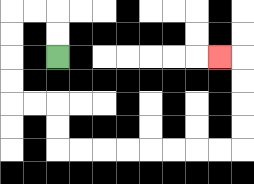{'start': '[2, 2]', 'end': '[9, 2]', 'path_directions': 'U,U,L,L,D,D,D,D,R,R,D,D,R,R,R,R,R,R,R,R,U,U,U,U,L', 'path_coordinates': '[[2, 2], [2, 1], [2, 0], [1, 0], [0, 0], [0, 1], [0, 2], [0, 3], [0, 4], [1, 4], [2, 4], [2, 5], [2, 6], [3, 6], [4, 6], [5, 6], [6, 6], [7, 6], [8, 6], [9, 6], [10, 6], [10, 5], [10, 4], [10, 3], [10, 2], [9, 2]]'}